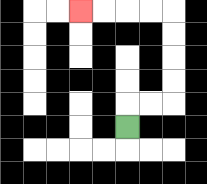{'start': '[5, 5]', 'end': '[3, 0]', 'path_directions': 'U,R,R,U,U,U,U,L,L,L,L', 'path_coordinates': '[[5, 5], [5, 4], [6, 4], [7, 4], [7, 3], [7, 2], [7, 1], [7, 0], [6, 0], [5, 0], [4, 0], [3, 0]]'}